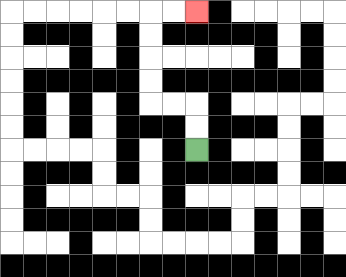{'start': '[8, 6]', 'end': '[8, 0]', 'path_directions': 'U,U,L,L,U,U,U,U,R,R', 'path_coordinates': '[[8, 6], [8, 5], [8, 4], [7, 4], [6, 4], [6, 3], [6, 2], [6, 1], [6, 0], [7, 0], [8, 0]]'}